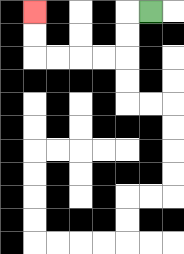{'start': '[6, 0]', 'end': '[1, 0]', 'path_directions': 'L,D,D,L,L,L,L,U,U', 'path_coordinates': '[[6, 0], [5, 0], [5, 1], [5, 2], [4, 2], [3, 2], [2, 2], [1, 2], [1, 1], [1, 0]]'}